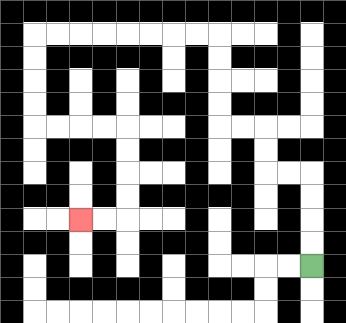{'start': '[13, 11]', 'end': '[3, 9]', 'path_directions': 'U,U,U,U,L,L,U,U,L,L,U,U,U,U,L,L,L,L,L,L,L,L,D,D,D,D,R,R,R,R,D,D,D,D,L,L', 'path_coordinates': '[[13, 11], [13, 10], [13, 9], [13, 8], [13, 7], [12, 7], [11, 7], [11, 6], [11, 5], [10, 5], [9, 5], [9, 4], [9, 3], [9, 2], [9, 1], [8, 1], [7, 1], [6, 1], [5, 1], [4, 1], [3, 1], [2, 1], [1, 1], [1, 2], [1, 3], [1, 4], [1, 5], [2, 5], [3, 5], [4, 5], [5, 5], [5, 6], [5, 7], [5, 8], [5, 9], [4, 9], [3, 9]]'}